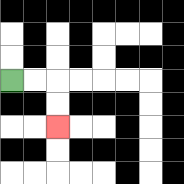{'start': '[0, 3]', 'end': '[2, 5]', 'path_directions': 'R,R,D,D', 'path_coordinates': '[[0, 3], [1, 3], [2, 3], [2, 4], [2, 5]]'}